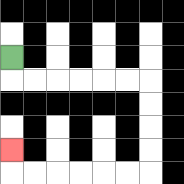{'start': '[0, 2]', 'end': '[0, 6]', 'path_directions': 'D,R,R,R,R,R,R,D,D,D,D,L,L,L,L,L,L,U', 'path_coordinates': '[[0, 2], [0, 3], [1, 3], [2, 3], [3, 3], [4, 3], [5, 3], [6, 3], [6, 4], [6, 5], [6, 6], [6, 7], [5, 7], [4, 7], [3, 7], [2, 7], [1, 7], [0, 7], [0, 6]]'}